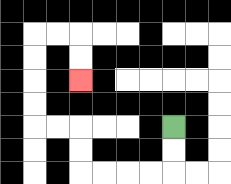{'start': '[7, 5]', 'end': '[3, 3]', 'path_directions': 'D,D,L,L,L,L,U,U,L,L,U,U,U,U,R,R,D,D', 'path_coordinates': '[[7, 5], [7, 6], [7, 7], [6, 7], [5, 7], [4, 7], [3, 7], [3, 6], [3, 5], [2, 5], [1, 5], [1, 4], [1, 3], [1, 2], [1, 1], [2, 1], [3, 1], [3, 2], [3, 3]]'}